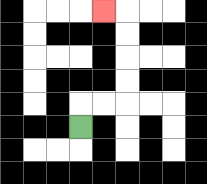{'start': '[3, 5]', 'end': '[4, 0]', 'path_directions': 'U,R,R,U,U,U,U,L', 'path_coordinates': '[[3, 5], [3, 4], [4, 4], [5, 4], [5, 3], [5, 2], [5, 1], [5, 0], [4, 0]]'}